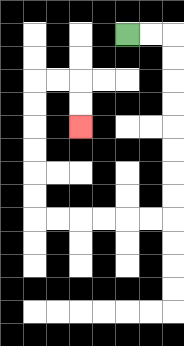{'start': '[5, 1]', 'end': '[3, 5]', 'path_directions': 'R,R,D,D,D,D,D,D,D,D,L,L,L,L,L,L,U,U,U,U,U,U,R,R,D,D', 'path_coordinates': '[[5, 1], [6, 1], [7, 1], [7, 2], [7, 3], [7, 4], [7, 5], [7, 6], [7, 7], [7, 8], [7, 9], [6, 9], [5, 9], [4, 9], [3, 9], [2, 9], [1, 9], [1, 8], [1, 7], [1, 6], [1, 5], [1, 4], [1, 3], [2, 3], [3, 3], [3, 4], [3, 5]]'}